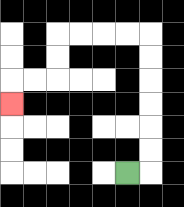{'start': '[5, 7]', 'end': '[0, 4]', 'path_directions': 'R,U,U,U,U,U,U,L,L,L,L,D,D,L,L,D', 'path_coordinates': '[[5, 7], [6, 7], [6, 6], [6, 5], [6, 4], [6, 3], [6, 2], [6, 1], [5, 1], [4, 1], [3, 1], [2, 1], [2, 2], [2, 3], [1, 3], [0, 3], [0, 4]]'}